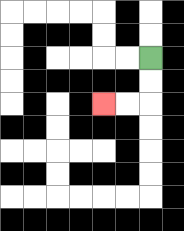{'start': '[6, 2]', 'end': '[4, 4]', 'path_directions': 'D,D,L,L', 'path_coordinates': '[[6, 2], [6, 3], [6, 4], [5, 4], [4, 4]]'}